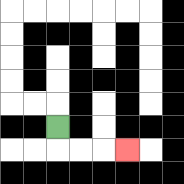{'start': '[2, 5]', 'end': '[5, 6]', 'path_directions': 'D,R,R,R', 'path_coordinates': '[[2, 5], [2, 6], [3, 6], [4, 6], [5, 6]]'}